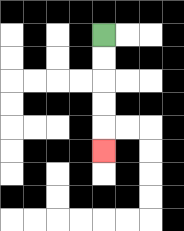{'start': '[4, 1]', 'end': '[4, 6]', 'path_directions': 'D,D,D,D,D', 'path_coordinates': '[[4, 1], [4, 2], [4, 3], [4, 4], [4, 5], [4, 6]]'}